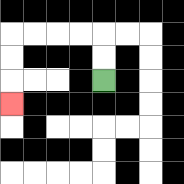{'start': '[4, 3]', 'end': '[0, 4]', 'path_directions': 'U,U,L,L,L,L,D,D,D', 'path_coordinates': '[[4, 3], [4, 2], [4, 1], [3, 1], [2, 1], [1, 1], [0, 1], [0, 2], [0, 3], [0, 4]]'}